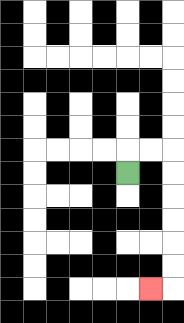{'start': '[5, 7]', 'end': '[6, 12]', 'path_directions': 'U,R,R,D,D,D,D,D,D,L', 'path_coordinates': '[[5, 7], [5, 6], [6, 6], [7, 6], [7, 7], [7, 8], [7, 9], [7, 10], [7, 11], [7, 12], [6, 12]]'}